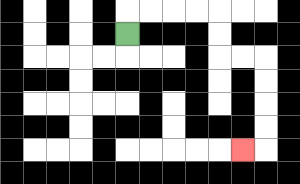{'start': '[5, 1]', 'end': '[10, 6]', 'path_directions': 'U,R,R,R,R,D,D,R,R,D,D,D,D,L', 'path_coordinates': '[[5, 1], [5, 0], [6, 0], [7, 0], [8, 0], [9, 0], [9, 1], [9, 2], [10, 2], [11, 2], [11, 3], [11, 4], [11, 5], [11, 6], [10, 6]]'}